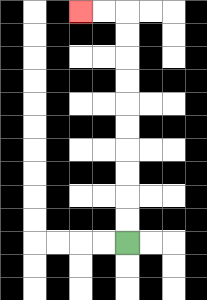{'start': '[5, 10]', 'end': '[3, 0]', 'path_directions': 'U,U,U,U,U,U,U,U,U,U,L,L', 'path_coordinates': '[[5, 10], [5, 9], [5, 8], [5, 7], [5, 6], [5, 5], [5, 4], [5, 3], [5, 2], [5, 1], [5, 0], [4, 0], [3, 0]]'}